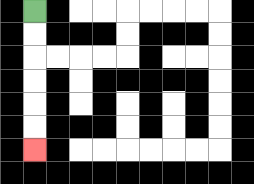{'start': '[1, 0]', 'end': '[1, 6]', 'path_directions': 'D,D,D,D,D,D', 'path_coordinates': '[[1, 0], [1, 1], [1, 2], [1, 3], [1, 4], [1, 5], [1, 6]]'}